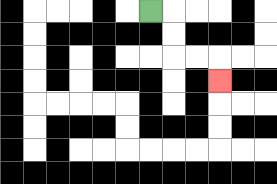{'start': '[6, 0]', 'end': '[9, 3]', 'path_directions': 'R,D,D,R,R,D', 'path_coordinates': '[[6, 0], [7, 0], [7, 1], [7, 2], [8, 2], [9, 2], [9, 3]]'}